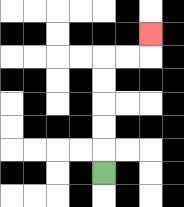{'start': '[4, 7]', 'end': '[6, 1]', 'path_directions': 'U,U,U,U,U,R,R,U', 'path_coordinates': '[[4, 7], [4, 6], [4, 5], [4, 4], [4, 3], [4, 2], [5, 2], [6, 2], [6, 1]]'}